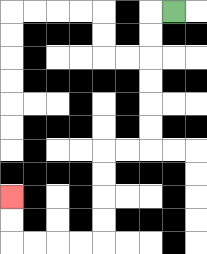{'start': '[7, 0]', 'end': '[0, 8]', 'path_directions': 'L,D,D,D,D,D,D,L,L,D,D,D,D,L,L,L,L,U,U', 'path_coordinates': '[[7, 0], [6, 0], [6, 1], [6, 2], [6, 3], [6, 4], [6, 5], [6, 6], [5, 6], [4, 6], [4, 7], [4, 8], [4, 9], [4, 10], [3, 10], [2, 10], [1, 10], [0, 10], [0, 9], [0, 8]]'}